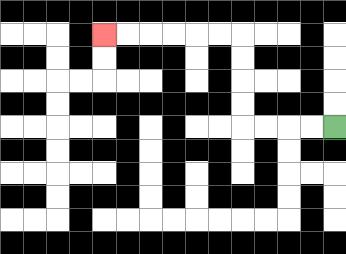{'start': '[14, 5]', 'end': '[4, 1]', 'path_directions': 'L,L,L,L,U,U,U,U,L,L,L,L,L,L', 'path_coordinates': '[[14, 5], [13, 5], [12, 5], [11, 5], [10, 5], [10, 4], [10, 3], [10, 2], [10, 1], [9, 1], [8, 1], [7, 1], [6, 1], [5, 1], [4, 1]]'}